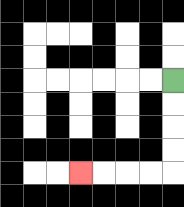{'start': '[7, 3]', 'end': '[3, 7]', 'path_directions': 'D,D,D,D,L,L,L,L', 'path_coordinates': '[[7, 3], [7, 4], [7, 5], [7, 6], [7, 7], [6, 7], [5, 7], [4, 7], [3, 7]]'}